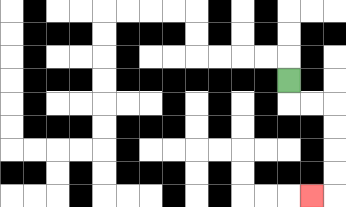{'start': '[12, 3]', 'end': '[13, 8]', 'path_directions': 'D,R,R,D,D,D,D,L', 'path_coordinates': '[[12, 3], [12, 4], [13, 4], [14, 4], [14, 5], [14, 6], [14, 7], [14, 8], [13, 8]]'}